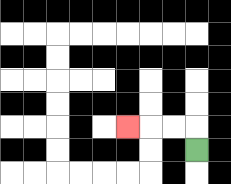{'start': '[8, 6]', 'end': '[5, 5]', 'path_directions': 'U,L,L,L', 'path_coordinates': '[[8, 6], [8, 5], [7, 5], [6, 5], [5, 5]]'}